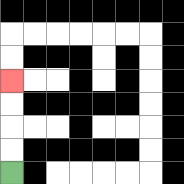{'start': '[0, 7]', 'end': '[0, 3]', 'path_directions': 'U,U,U,U', 'path_coordinates': '[[0, 7], [0, 6], [0, 5], [0, 4], [0, 3]]'}